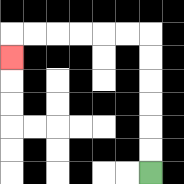{'start': '[6, 7]', 'end': '[0, 2]', 'path_directions': 'U,U,U,U,U,U,L,L,L,L,L,L,D', 'path_coordinates': '[[6, 7], [6, 6], [6, 5], [6, 4], [6, 3], [6, 2], [6, 1], [5, 1], [4, 1], [3, 1], [2, 1], [1, 1], [0, 1], [0, 2]]'}